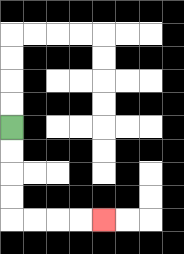{'start': '[0, 5]', 'end': '[4, 9]', 'path_directions': 'D,D,D,D,R,R,R,R', 'path_coordinates': '[[0, 5], [0, 6], [0, 7], [0, 8], [0, 9], [1, 9], [2, 9], [3, 9], [4, 9]]'}